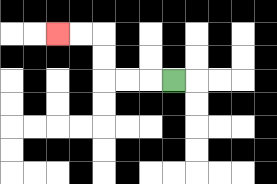{'start': '[7, 3]', 'end': '[2, 1]', 'path_directions': 'L,L,L,U,U,L,L', 'path_coordinates': '[[7, 3], [6, 3], [5, 3], [4, 3], [4, 2], [4, 1], [3, 1], [2, 1]]'}